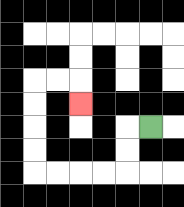{'start': '[6, 5]', 'end': '[3, 4]', 'path_directions': 'L,D,D,L,L,L,L,U,U,U,U,R,R,D', 'path_coordinates': '[[6, 5], [5, 5], [5, 6], [5, 7], [4, 7], [3, 7], [2, 7], [1, 7], [1, 6], [1, 5], [1, 4], [1, 3], [2, 3], [3, 3], [3, 4]]'}